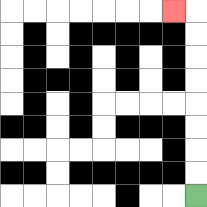{'start': '[8, 8]', 'end': '[7, 0]', 'path_directions': 'U,U,U,U,U,U,U,U,L', 'path_coordinates': '[[8, 8], [8, 7], [8, 6], [8, 5], [8, 4], [8, 3], [8, 2], [8, 1], [8, 0], [7, 0]]'}